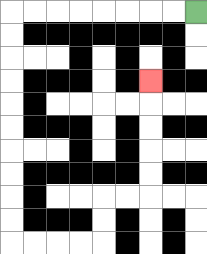{'start': '[8, 0]', 'end': '[6, 3]', 'path_directions': 'L,L,L,L,L,L,L,L,D,D,D,D,D,D,D,D,D,D,R,R,R,R,U,U,R,R,U,U,U,U,U', 'path_coordinates': '[[8, 0], [7, 0], [6, 0], [5, 0], [4, 0], [3, 0], [2, 0], [1, 0], [0, 0], [0, 1], [0, 2], [0, 3], [0, 4], [0, 5], [0, 6], [0, 7], [0, 8], [0, 9], [0, 10], [1, 10], [2, 10], [3, 10], [4, 10], [4, 9], [4, 8], [5, 8], [6, 8], [6, 7], [6, 6], [6, 5], [6, 4], [6, 3]]'}